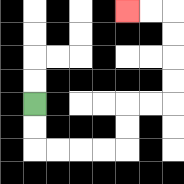{'start': '[1, 4]', 'end': '[5, 0]', 'path_directions': 'D,D,R,R,R,R,U,U,R,R,U,U,U,U,L,L', 'path_coordinates': '[[1, 4], [1, 5], [1, 6], [2, 6], [3, 6], [4, 6], [5, 6], [5, 5], [5, 4], [6, 4], [7, 4], [7, 3], [7, 2], [7, 1], [7, 0], [6, 0], [5, 0]]'}